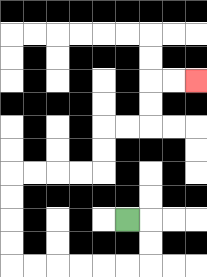{'start': '[5, 9]', 'end': '[8, 3]', 'path_directions': 'R,D,D,L,L,L,L,L,L,U,U,U,U,R,R,R,R,U,U,R,R,U,U,R,R', 'path_coordinates': '[[5, 9], [6, 9], [6, 10], [6, 11], [5, 11], [4, 11], [3, 11], [2, 11], [1, 11], [0, 11], [0, 10], [0, 9], [0, 8], [0, 7], [1, 7], [2, 7], [3, 7], [4, 7], [4, 6], [4, 5], [5, 5], [6, 5], [6, 4], [6, 3], [7, 3], [8, 3]]'}